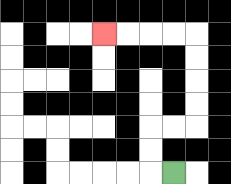{'start': '[7, 7]', 'end': '[4, 1]', 'path_directions': 'L,U,U,R,R,U,U,U,U,L,L,L,L', 'path_coordinates': '[[7, 7], [6, 7], [6, 6], [6, 5], [7, 5], [8, 5], [8, 4], [8, 3], [8, 2], [8, 1], [7, 1], [6, 1], [5, 1], [4, 1]]'}